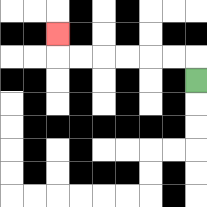{'start': '[8, 3]', 'end': '[2, 1]', 'path_directions': 'U,L,L,L,L,L,L,U', 'path_coordinates': '[[8, 3], [8, 2], [7, 2], [6, 2], [5, 2], [4, 2], [3, 2], [2, 2], [2, 1]]'}